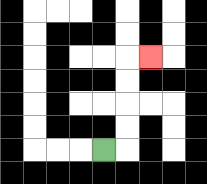{'start': '[4, 6]', 'end': '[6, 2]', 'path_directions': 'R,U,U,U,U,R', 'path_coordinates': '[[4, 6], [5, 6], [5, 5], [5, 4], [5, 3], [5, 2], [6, 2]]'}